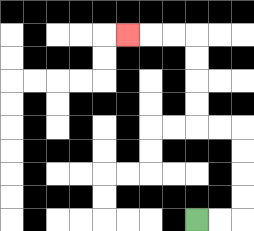{'start': '[8, 9]', 'end': '[5, 1]', 'path_directions': 'R,R,U,U,U,U,L,L,U,U,U,U,L,L,L', 'path_coordinates': '[[8, 9], [9, 9], [10, 9], [10, 8], [10, 7], [10, 6], [10, 5], [9, 5], [8, 5], [8, 4], [8, 3], [8, 2], [8, 1], [7, 1], [6, 1], [5, 1]]'}